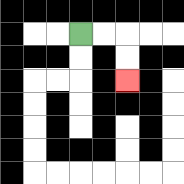{'start': '[3, 1]', 'end': '[5, 3]', 'path_directions': 'R,R,D,D', 'path_coordinates': '[[3, 1], [4, 1], [5, 1], [5, 2], [5, 3]]'}